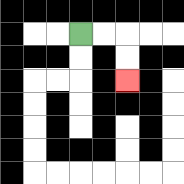{'start': '[3, 1]', 'end': '[5, 3]', 'path_directions': 'R,R,D,D', 'path_coordinates': '[[3, 1], [4, 1], [5, 1], [5, 2], [5, 3]]'}